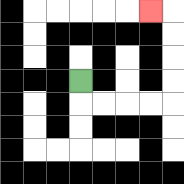{'start': '[3, 3]', 'end': '[6, 0]', 'path_directions': 'D,R,R,R,R,U,U,U,U,L', 'path_coordinates': '[[3, 3], [3, 4], [4, 4], [5, 4], [6, 4], [7, 4], [7, 3], [7, 2], [7, 1], [7, 0], [6, 0]]'}